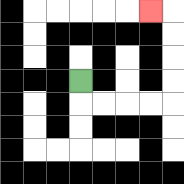{'start': '[3, 3]', 'end': '[6, 0]', 'path_directions': 'D,R,R,R,R,U,U,U,U,L', 'path_coordinates': '[[3, 3], [3, 4], [4, 4], [5, 4], [6, 4], [7, 4], [7, 3], [7, 2], [7, 1], [7, 0], [6, 0]]'}